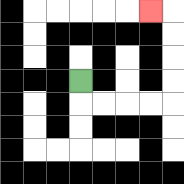{'start': '[3, 3]', 'end': '[6, 0]', 'path_directions': 'D,R,R,R,R,U,U,U,U,L', 'path_coordinates': '[[3, 3], [3, 4], [4, 4], [5, 4], [6, 4], [7, 4], [7, 3], [7, 2], [7, 1], [7, 0], [6, 0]]'}